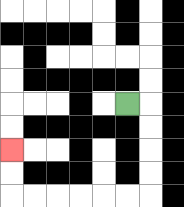{'start': '[5, 4]', 'end': '[0, 6]', 'path_directions': 'R,D,D,D,D,L,L,L,L,L,L,U,U', 'path_coordinates': '[[5, 4], [6, 4], [6, 5], [6, 6], [6, 7], [6, 8], [5, 8], [4, 8], [3, 8], [2, 8], [1, 8], [0, 8], [0, 7], [0, 6]]'}